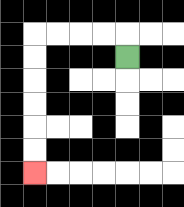{'start': '[5, 2]', 'end': '[1, 7]', 'path_directions': 'U,L,L,L,L,D,D,D,D,D,D', 'path_coordinates': '[[5, 2], [5, 1], [4, 1], [3, 1], [2, 1], [1, 1], [1, 2], [1, 3], [1, 4], [1, 5], [1, 6], [1, 7]]'}